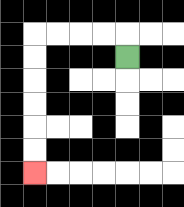{'start': '[5, 2]', 'end': '[1, 7]', 'path_directions': 'U,L,L,L,L,D,D,D,D,D,D', 'path_coordinates': '[[5, 2], [5, 1], [4, 1], [3, 1], [2, 1], [1, 1], [1, 2], [1, 3], [1, 4], [1, 5], [1, 6], [1, 7]]'}